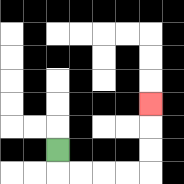{'start': '[2, 6]', 'end': '[6, 4]', 'path_directions': 'D,R,R,R,R,U,U,U', 'path_coordinates': '[[2, 6], [2, 7], [3, 7], [4, 7], [5, 7], [6, 7], [6, 6], [6, 5], [6, 4]]'}